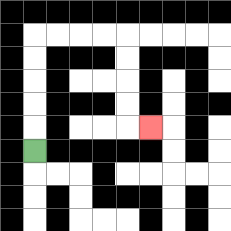{'start': '[1, 6]', 'end': '[6, 5]', 'path_directions': 'U,U,U,U,U,R,R,R,R,D,D,D,D,R', 'path_coordinates': '[[1, 6], [1, 5], [1, 4], [1, 3], [1, 2], [1, 1], [2, 1], [3, 1], [4, 1], [5, 1], [5, 2], [5, 3], [5, 4], [5, 5], [6, 5]]'}